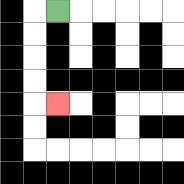{'start': '[2, 0]', 'end': '[2, 4]', 'path_directions': 'L,D,D,D,D,R', 'path_coordinates': '[[2, 0], [1, 0], [1, 1], [1, 2], [1, 3], [1, 4], [2, 4]]'}